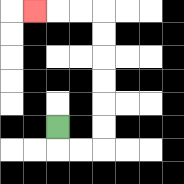{'start': '[2, 5]', 'end': '[1, 0]', 'path_directions': 'D,R,R,U,U,U,U,U,U,L,L,L', 'path_coordinates': '[[2, 5], [2, 6], [3, 6], [4, 6], [4, 5], [4, 4], [4, 3], [4, 2], [4, 1], [4, 0], [3, 0], [2, 0], [1, 0]]'}